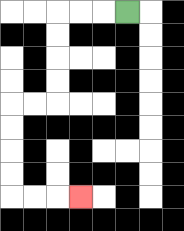{'start': '[5, 0]', 'end': '[3, 8]', 'path_directions': 'L,L,L,D,D,D,D,L,L,D,D,D,D,R,R,R', 'path_coordinates': '[[5, 0], [4, 0], [3, 0], [2, 0], [2, 1], [2, 2], [2, 3], [2, 4], [1, 4], [0, 4], [0, 5], [0, 6], [0, 7], [0, 8], [1, 8], [2, 8], [3, 8]]'}